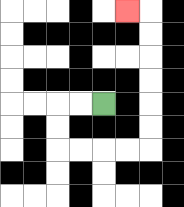{'start': '[4, 4]', 'end': '[5, 0]', 'path_directions': 'L,L,D,D,R,R,R,R,U,U,U,U,U,U,L', 'path_coordinates': '[[4, 4], [3, 4], [2, 4], [2, 5], [2, 6], [3, 6], [4, 6], [5, 6], [6, 6], [6, 5], [6, 4], [6, 3], [6, 2], [6, 1], [6, 0], [5, 0]]'}